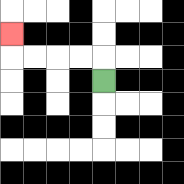{'start': '[4, 3]', 'end': '[0, 1]', 'path_directions': 'U,L,L,L,L,U', 'path_coordinates': '[[4, 3], [4, 2], [3, 2], [2, 2], [1, 2], [0, 2], [0, 1]]'}